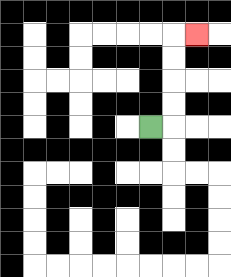{'start': '[6, 5]', 'end': '[8, 1]', 'path_directions': 'R,U,U,U,U,R', 'path_coordinates': '[[6, 5], [7, 5], [7, 4], [7, 3], [7, 2], [7, 1], [8, 1]]'}